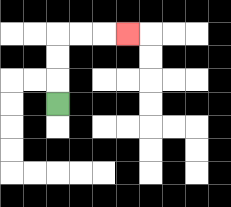{'start': '[2, 4]', 'end': '[5, 1]', 'path_directions': 'U,U,U,R,R,R', 'path_coordinates': '[[2, 4], [2, 3], [2, 2], [2, 1], [3, 1], [4, 1], [5, 1]]'}